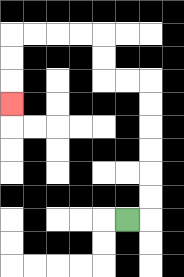{'start': '[5, 9]', 'end': '[0, 4]', 'path_directions': 'R,U,U,U,U,U,U,L,L,U,U,L,L,L,L,D,D,D', 'path_coordinates': '[[5, 9], [6, 9], [6, 8], [6, 7], [6, 6], [6, 5], [6, 4], [6, 3], [5, 3], [4, 3], [4, 2], [4, 1], [3, 1], [2, 1], [1, 1], [0, 1], [0, 2], [0, 3], [0, 4]]'}